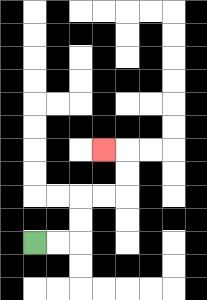{'start': '[1, 10]', 'end': '[4, 6]', 'path_directions': 'R,R,U,U,R,R,U,U,L', 'path_coordinates': '[[1, 10], [2, 10], [3, 10], [3, 9], [3, 8], [4, 8], [5, 8], [5, 7], [5, 6], [4, 6]]'}